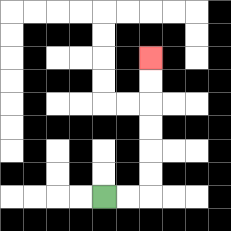{'start': '[4, 8]', 'end': '[6, 2]', 'path_directions': 'R,R,U,U,U,U,U,U', 'path_coordinates': '[[4, 8], [5, 8], [6, 8], [6, 7], [6, 6], [6, 5], [6, 4], [6, 3], [6, 2]]'}